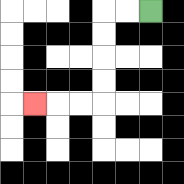{'start': '[6, 0]', 'end': '[1, 4]', 'path_directions': 'L,L,D,D,D,D,L,L,L', 'path_coordinates': '[[6, 0], [5, 0], [4, 0], [4, 1], [4, 2], [4, 3], [4, 4], [3, 4], [2, 4], [1, 4]]'}